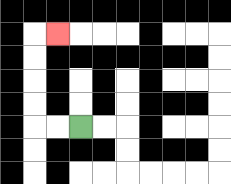{'start': '[3, 5]', 'end': '[2, 1]', 'path_directions': 'L,L,U,U,U,U,R', 'path_coordinates': '[[3, 5], [2, 5], [1, 5], [1, 4], [1, 3], [1, 2], [1, 1], [2, 1]]'}